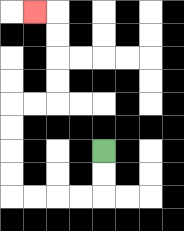{'start': '[4, 6]', 'end': '[1, 0]', 'path_directions': 'D,D,L,L,L,L,U,U,U,U,R,R,U,U,U,U,L', 'path_coordinates': '[[4, 6], [4, 7], [4, 8], [3, 8], [2, 8], [1, 8], [0, 8], [0, 7], [0, 6], [0, 5], [0, 4], [1, 4], [2, 4], [2, 3], [2, 2], [2, 1], [2, 0], [1, 0]]'}